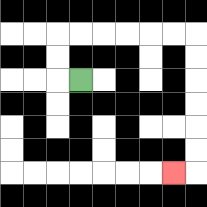{'start': '[3, 3]', 'end': '[7, 7]', 'path_directions': 'L,U,U,R,R,R,R,R,R,D,D,D,D,D,D,L', 'path_coordinates': '[[3, 3], [2, 3], [2, 2], [2, 1], [3, 1], [4, 1], [5, 1], [6, 1], [7, 1], [8, 1], [8, 2], [8, 3], [8, 4], [8, 5], [8, 6], [8, 7], [7, 7]]'}